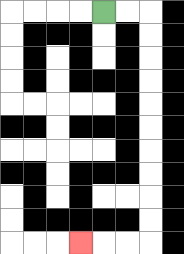{'start': '[4, 0]', 'end': '[3, 10]', 'path_directions': 'R,R,D,D,D,D,D,D,D,D,D,D,L,L,L', 'path_coordinates': '[[4, 0], [5, 0], [6, 0], [6, 1], [6, 2], [6, 3], [6, 4], [6, 5], [6, 6], [6, 7], [6, 8], [6, 9], [6, 10], [5, 10], [4, 10], [3, 10]]'}